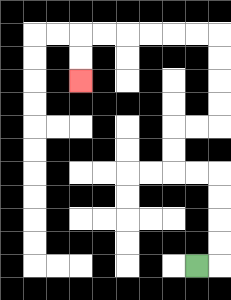{'start': '[8, 11]', 'end': '[3, 3]', 'path_directions': 'R,U,U,U,U,L,L,U,U,R,R,U,U,U,U,L,L,L,L,L,L,D,D', 'path_coordinates': '[[8, 11], [9, 11], [9, 10], [9, 9], [9, 8], [9, 7], [8, 7], [7, 7], [7, 6], [7, 5], [8, 5], [9, 5], [9, 4], [9, 3], [9, 2], [9, 1], [8, 1], [7, 1], [6, 1], [5, 1], [4, 1], [3, 1], [3, 2], [3, 3]]'}